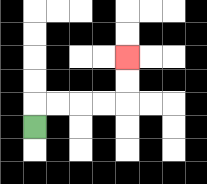{'start': '[1, 5]', 'end': '[5, 2]', 'path_directions': 'U,R,R,R,R,U,U', 'path_coordinates': '[[1, 5], [1, 4], [2, 4], [3, 4], [4, 4], [5, 4], [5, 3], [5, 2]]'}